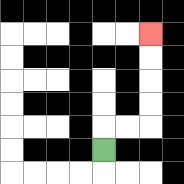{'start': '[4, 6]', 'end': '[6, 1]', 'path_directions': 'U,R,R,U,U,U,U', 'path_coordinates': '[[4, 6], [4, 5], [5, 5], [6, 5], [6, 4], [6, 3], [6, 2], [6, 1]]'}